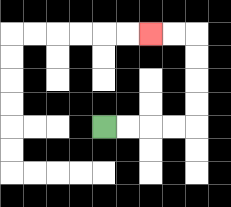{'start': '[4, 5]', 'end': '[6, 1]', 'path_directions': 'R,R,R,R,U,U,U,U,L,L', 'path_coordinates': '[[4, 5], [5, 5], [6, 5], [7, 5], [8, 5], [8, 4], [8, 3], [8, 2], [8, 1], [7, 1], [6, 1]]'}